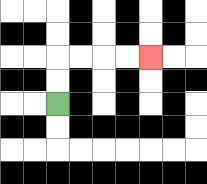{'start': '[2, 4]', 'end': '[6, 2]', 'path_directions': 'U,U,R,R,R,R', 'path_coordinates': '[[2, 4], [2, 3], [2, 2], [3, 2], [4, 2], [5, 2], [6, 2]]'}